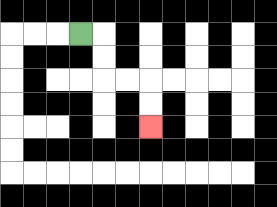{'start': '[3, 1]', 'end': '[6, 5]', 'path_directions': 'R,D,D,R,R,D,D', 'path_coordinates': '[[3, 1], [4, 1], [4, 2], [4, 3], [5, 3], [6, 3], [6, 4], [6, 5]]'}